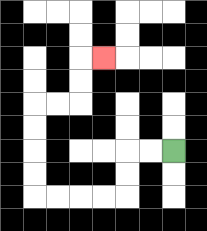{'start': '[7, 6]', 'end': '[4, 2]', 'path_directions': 'L,L,D,D,L,L,L,L,U,U,U,U,R,R,U,U,R', 'path_coordinates': '[[7, 6], [6, 6], [5, 6], [5, 7], [5, 8], [4, 8], [3, 8], [2, 8], [1, 8], [1, 7], [1, 6], [1, 5], [1, 4], [2, 4], [3, 4], [3, 3], [3, 2], [4, 2]]'}